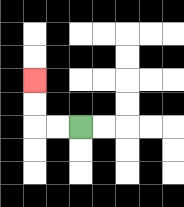{'start': '[3, 5]', 'end': '[1, 3]', 'path_directions': 'L,L,U,U', 'path_coordinates': '[[3, 5], [2, 5], [1, 5], [1, 4], [1, 3]]'}